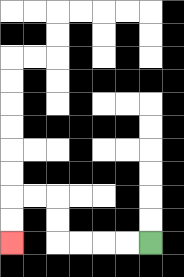{'start': '[6, 10]', 'end': '[0, 10]', 'path_directions': 'L,L,L,L,U,U,L,L,D,D', 'path_coordinates': '[[6, 10], [5, 10], [4, 10], [3, 10], [2, 10], [2, 9], [2, 8], [1, 8], [0, 8], [0, 9], [0, 10]]'}